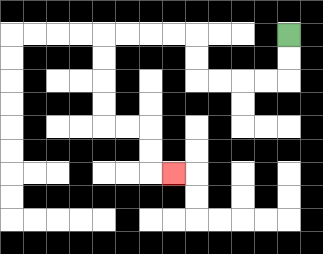{'start': '[12, 1]', 'end': '[7, 7]', 'path_directions': 'D,D,L,L,L,L,U,U,L,L,L,L,D,D,D,D,R,R,D,D,R', 'path_coordinates': '[[12, 1], [12, 2], [12, 3], [11, 3], [10, 3], [9, 3], [8, 3], [8, 2], [8, 1], [7, 1], [6, 1], [5, 1], [4, 1], [4, 2], [4, 3], [4, 4], [4, 5], [5, 5], [6, 5], [6, 6], [6, 7], [7, 7]]'}